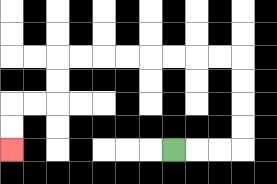{'start': '[7, 6]', 'end': '[0, 6]', 'path_directions': 'R,R,R,U,U,U,U,L,L,L,L,L,L,L,L,D,D,L,L,D,D', 'path_coordinates': '[[7, 6], [8, 6], [9, 6], [10, 6], [10, 5], [10, 4], [10, 3], [10, 2], [9, 2], [8, 2], [7, 2], [6, 2], [5, 2], [4, 2], [3, 2], [2, 2], [2, 3], [2, 4], [1, 4], [0, 4], [0, 5], [0, 6]]'}